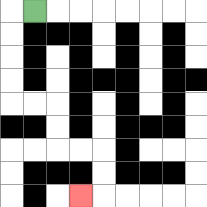{'start': '[1, 0]', 'end': '[3, 8]', 'path_directions': 'L,D,D,D,D,R,R,D,D,R,R,D,D,L', 'path_coordinates': '[[1, 0], [0, 0], [0, 1], [0, 2], [0, 3], [0, 4], [1, 4], [2, 4], [2, 5], [2, 6], [3, 6], [4, 6], [4, 7], [4, 8], [3, 8]]'}